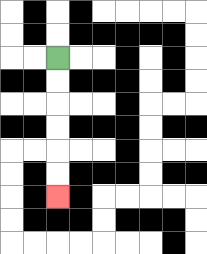{'start': '[2, 2]', 'end': '[2, 8]', 'path_directions': 'D,D,D,D,D,D', 'path_coordinates': '[[2, 2], [2, 3], [2, 4], [2, 5], [2, 6], [2, 7], [2, 8]]'}